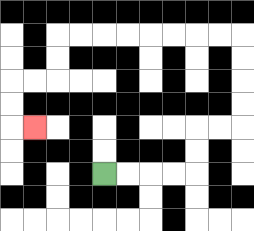{'start': '[4, 7]', 'end': '[1, 5]', 'path_directions': 'R,R,R,R,U,U,R,R,U,U,U,U,L,L,L,L,L,L,L,L,D,D,L,L,D,D,R', 'path_coordinates': '[[4, 7], [5, 7], [6, 7], [7, 7], [8, 7], [8, 6], [8, 5], [9, 5], [10, 5], [10, 4], [10, 3], [10, 2], [10, 1], [9, 1], [8, 1], [7, 1], [6, 1], [5, 1], [4, 1], [3, 1], [2, 1], [2, 2], [2, 3], [1, 3], [0, 3], [0, 4], [0, 5], [1, 5]]'}